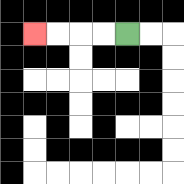{'start': '[5, 1]', 'end': '[1, 1]', 'path_directions': 'L,L,L,L', 'path_coordinates': '[[5, 1], [4, 1], [3, 1], [2, 1], [1, 1]]'}